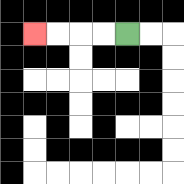{'start': '[5, 1]', 'end': '[1, 1]', 'path_directions': 'L,L,L,L', 'path_coordinates': '[[5, 1], [4, 1], [3, 1], [2, 1], [1, 1]]'}